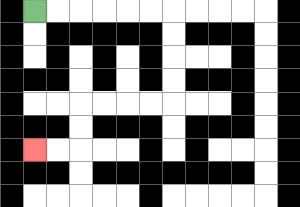{'start': '[1, 0]', 'end': '[1, 6]', 'path_directions': 'R,R,R,R,R,R,D,D,D,D,L,L,L,L,D,D,L,L', 'path_coordinates': '[[1, 0], [2, 0], [3, 0], [4, 0], [5, 0], [6, 0], [7, 0], [7, 1], [7, 2], [7, 3], [7, 4], [6, 4], [5, 4], [4, 4], [3, 4], [3, 5], [3, 6], [2, 6], [1, 6]]'}